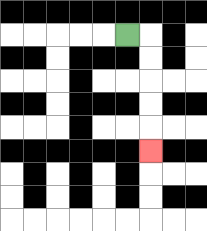{'start': '[5, 1]', 'end': '[6, 6]', 'path_directions': 'R,D,D,D,D,D', 'path_coordinates': '[[5, 1], [6, 1], [6, 2], [6, 3], [6, 4], [6, 5], [6, 6]]'}